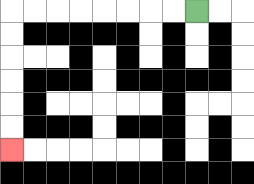{'start': '[8, 0]', 'end': '[0, 6]', 'path_directions': 'L,L,L,L,L,L,L,L,D,D,D,D,D,D', 'path_coordinates': '[[8, 0], [7, 0], [6, 0], [5, 0], [4, 0], [3, 0], [2, 0], [1, 0], [0, 0], [0, 1], [0, 2], [0, 3], [0, 4], [0, 5], [0, 6]]'}